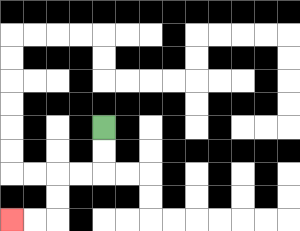{'start': '[4, 5]', 'end': '[0, 9]', 'path_directions': 'D,D,L,L,D,D,L,L', 'path_coordinates': '[[4, 5], [4, 6], [4, 7], [3, 7], [2, 7], [2, 8], [2, 9], [1, 9], [0, 9]]'}